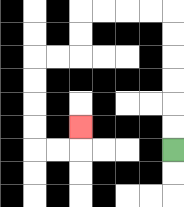{'start': '[7, 6]', 'end': '[3, 5]', 'path_directions': 'U,U,U,U,U,U,L,L,L,L,D,D,L,L,D,D,D,D,R,R,U', 'path_coordinates': '[[7, 6], [7, 5], [7, 4], [7, 3], [7, 2], [7, 1], [7, 0], [6, 0], [5, 0], [4, 0], [3, 0], [3, 1], [3, 2], [2, 2], [1, 2], [1, 3], [1, 4], [1, 5], [1, 6], [2, 6], [3, 6], [3, 5]]'}